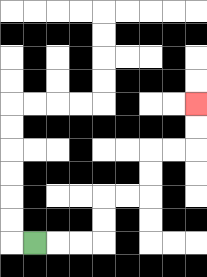{'start': '[1, 10]', 'end': '[8, 4]', 'path_directions': 'R,R,R,U,U,R,R,U,U,R,R,U,U', 'path_coordinates': '[[1, 10], [2, 10], [3, 10], [4, 10], [4, 9], [4, 8], [5, 8], [6, 8], [6, 7], [6, 6], [7, 6], [8, 6], [8, 5], [8, 4]]'}